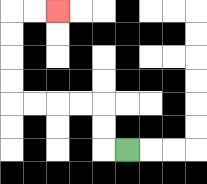{'start': '[5, 6]', 'end': '[2, 0]', 'path_directions': 'L,U,U,L,L,L,L,U,U,U,U,R,R', 'path_coordinates': '[[5, 6], [4, 6], [4, 5], [4, 4], [3, 4], [2, 4], [1, 4], [0, 4], [0, 3], [0, 2], [0, 1], [0, 0], [1, 0], [2, 0]]'}